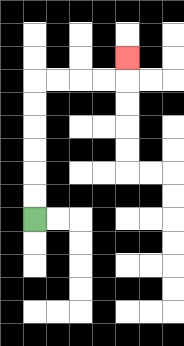{'start': '[1, 9]', 'end': '[5, 2]', 'path_directions': 'U,U,U,U,U,U,R,R,R,R,U', 'path_coordinates': '[[1, 9], [1, 8], [1, 7], [1, 6], [1, 5], [1, 4], [1, 3], [2, 3], [3, 3], [4, 3], [5, 3], [5, 2]]'}